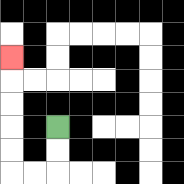{'start': '[2, 5]', 'end': '[0, 2]', 'path_directions': 'D,D,L,L,U,U,U,U,U', 'path_coordinates': '[[2, 5], [2, 6], [2, 7], [1, 7], [0, 7], [0, 6], [0, 5], [0, 4], [0, 3], [0, 2]]'}